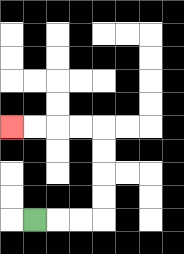{'start': '[1, 9]', 'end': '[0, 5]', 'path_directions': 'R,R,R,U,U,U,U,L,L,L,L', 'path_coordinates': '[[1, 9], [2, 9], [3, 9], [4, 9], [4, 8], [4, 7], [4, 6], [4, 5], [3, 5], [2, 5], [1, 5], [0, 5]]'}